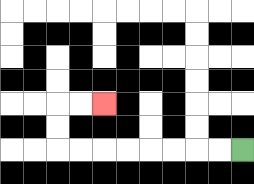{'start': '[10, 6]', 'end': '[4, 4]', 'path_directions': 'L,L,L,L,L,L,L,L,U,U,R,R', 'path_coordinates': '[[10, 6], [9, 6], [8, 6], [7, 6], [6, 6], [5, 6], [4, 6], [3, 6], [2, 6], [2, 5], [2, 4], [3, 4], [4, 4]]'}